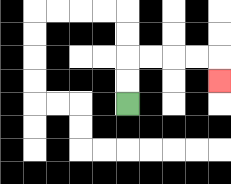{'start': '[5, 4]', 'end': '[9, 3]', 'path_directions': 'U,U,R,R,R,R,D', 'path_coordinates': '[[5, 4], [5, 3], [5, 2], [6, 2], [7, 2], [8, 2], [9, 2], [9, 3]]'}